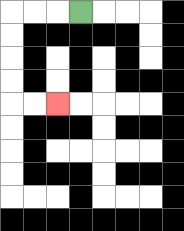{'start': '[3, 0]', 'end': '[2, 4]', 'path_directions': 'L,L,L,D,D,D,D,R,R', 'path_coordinates': '[[3, 0], [2, 0], [1, 0], [0, 0], [0, 1], [0, 2], [0, 3], [0, 4], [1, 4], [2, 4]]'}